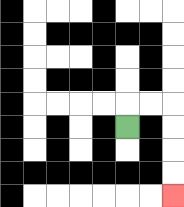{'start': '[5, 5]', 'end': '[7, 8]', 'path_directions': 'U,R,R,D,D,D,D', 'path_coordinates': '[[5, 5], [5, 4], [6, 4], [7, 4], [7, 5], [7, 6], [7, 7], [7, 8]]'}